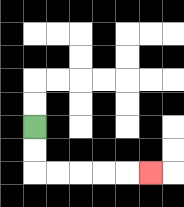{'start': '[1, 5]', 'end': '[6, 7]', 'path_directions': 'D,D,R,R,R,R,R', 'path_coordinates': '[[1, 5], [1, 6], [1, 7], [2, 7], [3, 7], [4, 7], [5, 7], [6, 7]]'}